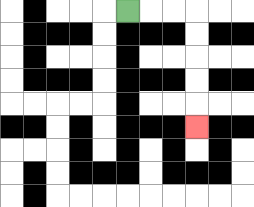{'start': '[5, 0]', 'end': '[8, 5]', 'path_directions': 'R,R,R,D,D,D,D,D', 'path_coordinates': '[[5, 0], [6, 0], [7, 0], [8, 0], [8, 1], [8, 2], [8, 3], [8, 4], [8, 5]]'}